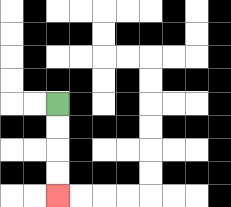{'start': '[2, 4]', 'end': '[2, 8]', 'path_directions': 'D,D,D,D', 'path_coordinates': '[[2, 4], [2, 5], [2, 6], [2, 7], [2, 8]]'}